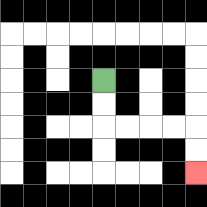{'start': '[4, 3]', 'end': '[8, 7]', 'path_directions': 'D,D,R,R,R,R,D,D', 'path_coordinates': '[[4, 3], [4, 4], [4, 5], [5, 5], [6, 5], [7, 5], [8, 5], [8, 6], [8, 7]]'}